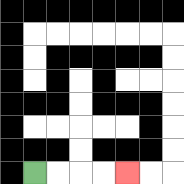{'start': '[1, 7]', 'end': '[5, 7]', 'path_directions': 'R,R,R,R', 'path_coordinates': '[[1, 7], [2, 7], [3, 7], [4, 7], [5, 7]]'}